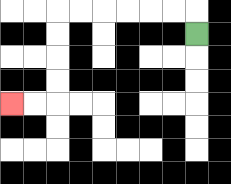{'start': '[8, 1]', 'end': '[0, 4]', 'path_directions': 'U,L,L,L,L,L,L,D,D,D,D,L,L', 'path_coordinates': '[[8, 1], [8, 0], [7, 0], [6, 0], [5, 0], [4, 0], [3, 0], [2, 0], [2, 1], [2, 2], [2, 3], [2, 4], [1, 4], [0, 4]]'}